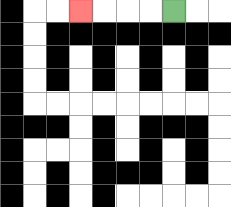{'start': '[7, 0]', 'end': '[3, 0]', 'path_directions': 'L,L,L,L', 'path_coordinates': '[[7, 0], [6, 0], [5, 0], [4, 0], [3, 0]]'}